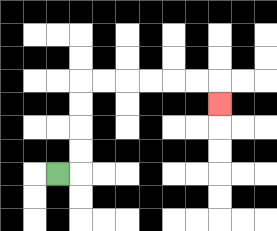{'start': '[2, 7]', 'end': '[9, 4]', 'path_directions': 'R,U,U,U,U,R,R,R,R,R,R,D', 'path_coordinates': '[[2, 7], [3, 7], [3, 6], [3, 5], [3, 4], [3, 3], [4, 3], [5, 3], [6, 3], [7, 3], [8, 3], [9, 3], [9, 4]]'}